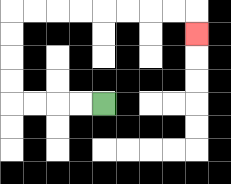{'start': '[4, 4]', 'end': '[8, 1]', 'path_directions': 'L,L,L,L,U,U,U,U,R,R,R,R,R,R,R,R,D', 'path_coordinates': '[[4, 4], [3, 4], [2, 4], [1, 4], [0, 4], [0, 3], [0, 2], [0, 1], [0, 0], [1, 0], [2, 0], [3, 0], [4, 0], [5, 0], [6, 0], [7, 0], [8, 0], [8, 1]]'}